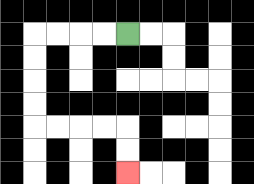{'start': '[5, 1]', 'end': '[5, 7]', 'path_directions': 'L,L,L,L,D,D,D,D,R,R,R,R,D,D', 'path_coordinates': '[[5, 1], [4, 1], [3, 1], [2, 1], [1, 1], [1, 2], [1, 3], [1, 4], [1, 5], [2, 5], [3, 5], [4, 5], [5, 5], [5, 6], [5, 7]]'}